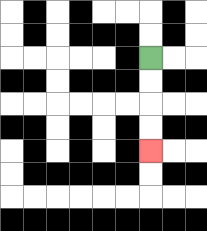{'start': '[6, 2]', 'end': '[6, 6]', 'path_directions': 'D,D,D,D', 'path_coordinates': '[[6, 2], [6, 3], [6, 4], [6, 5], [6, 6]]'}